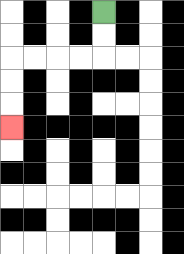{'start': '[4, 0]', 'end': '[0, 5]', 'path_directions': 'D,D,L,L,L,L,D,D,D', 'path_coordinates': '[[4, 0], [4, 1], [4, 2], [3, 2], [2, 2], [1, 2], [0, 2], [0, 3], [0, 4], [0, 5]]'}